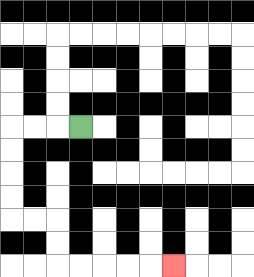{'start': '[3, 5]', 'end': '[7, 11]', 'path_directions': 'L,L,L,D,D,D,D,R,R,D,D,R,R,R,R,R', 'path_coordinates': '[[3, 5], [2, 5], [1, 5], [0, 5], [0, 6], [0, 7], [0, 8], [0, 9], [1, 9], [2, 9], [2, 10], [2, 11], [3, 11], [4, 11], [5, 11], [6, 11], [7, 11]]'}